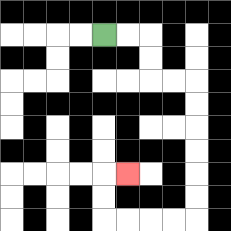{'start': '[4, 1]', 'end': '[5, 7]', 'path_directions': 'R,R,D,D,R,R,D,D,D,D,D,D,L,L,L,L,U,U,R', 'path_coordinates': '[[4, 1], [5, 1], [6, 1], [6, 2], [6, 3], [7, 3], [8, 3], [8, 4], [8, 5], [8, 6], [8, 7], [8, 8], [8, 9], [7, 9], [6, 9], [5, 9], [4, 9], [4, 8], [4, 7], [5, 7]]'}